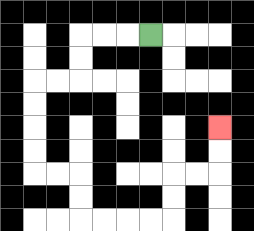{'start': '[6, 1]', 'end': '[9, 5]', 'path_directions': 'L,L,L,D,D,L,L,D,D,D,D,R,R,D,D,R,R,R,R,U,U,R,R,U,U', 'path_coordinates': '[[6, 1], [5, 1], [4, 1], [3, 1], [3, 2], [3, 3], [2, 3], [1, 3], [1, 4], [1, 5], [1, 6], [1, 7], [2, 7], [3, 7], [3, 8], [3, 9], [4, 9], [5, 9], [6, 9], [7, 9], [7, 8], [7, 7], [8, 7], [9, 7], [9, 6], [9, 5]]'}